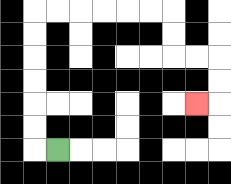{'start': '[2, 6]', 'end': '[8, 4]', 'path_directions': 'L,U,U,U,U,U,U,R,R,R,R,R,R,D,D,R,R,D,D,L', 'path_coordinates': '[[2, 6], [1, 6], [1, 5], [1, 4], [1, 3], [1, 2], [1, 1], [1, 0], [2, 0], [3, 0], [4, 0], [5, 0], [6, 0], [7, 0], [7, 1], [7, 2], [8, 2], [9, 2], [9, 3], [9, 4], [8, 4]]'}